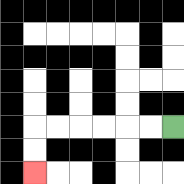{'start': '[7, 5]', 'end': '[1, 7]', 'path_directions': 'L,L,L,L,L,L,D,D', 'path_coordinates': '[[7, 5], [6, 5], [5, 5], [4, 5], [3, 5], [2, 5], [1, 5], [1, 6], [1, 7]]'}